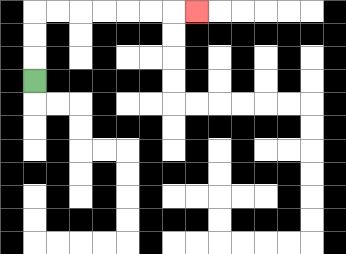{'start': '[1, 3]', 'end': '[8, 0]', 'path_directions': 'U,U,U,R,R,R,R,R,R,R', 'path_coordinates': '[[1, 3], [1, 2], [1, 1], [1, 0], [2, 0], [3, 0], [4, 0], [5, 0], [6, 0], [7, 0], [8, 0]]'}